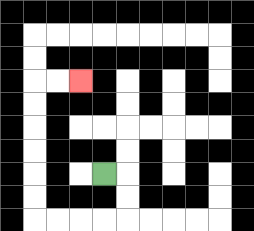{'start': '[4, 7]', 'end': '[3, 3]', 'path_directions': 'R,D,D,L,L,L,L,U,U,U,U,U,U,R,R', 'path_coordinates': '[[4, 7], [5, 7], [5, 8], [5, 9], [4, 9], [3, 9], [2, 9], [1, 9], [1, 8], [1, 7], [1, 6], [1, 5], [1, 4], [1, 3], [2, 3], [3, 3]]'}